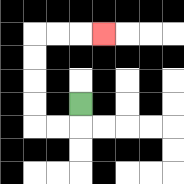{'start': '[3, 4]', 'end': '[4, 1]', 'path_directions': 'D,L,L,U,U,U,U,R,R,R', 'path_coordinates': '[[3, 4], [3, 5], [2, 5], [1, 5], [1, 4], [1, 3], [1, 2], [1, 1], [2, 1], [3, 1], [4, 1]]'}